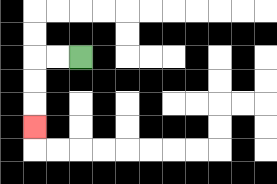{'start': '[3, 2]', 'end': '[1, 5]', 'path_directions': 'L,L,D,D,D', 'path_coordinates': '[[3, 2], [2, 2], [1, 2], [1, 3], [1, 4], [1, 5]]'}